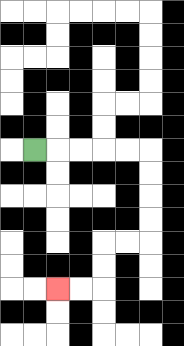{'start': '[1, 6]', 'end': '[2, 12]', 'path_directions': 'R,R,R,R,R,D,D,D,D,L,L,D,D,L,L', 'path_coordinates': '[[1, 6], [2, 6], [3, 6], [4, 6], [5, 6], [6, 6], [6, 7], [6, 8], [6, 9], [6, 10], [5, 10], [4, 10], [4, 11], [4, 12], [3, 12], [2, 12]]'}